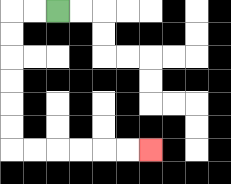{'start': '[2, 0]', 'end': '[6, 6]', 'path_directions': 'L,L,D,D,D,D,D,D,R,R,R,R,R,R', 'path_coordinates': '[[2, 0], [1, 0], [0, 0], [0, 1], [0, 2], [0, 3], [0, 4], [0, 5], [0, 6], [1, 6], [2, 6], [3, 6], [4, 6], [5, 6], [6, 6]]'}